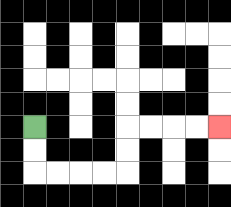{'start': '[1, 5]', 'end': '[9, 5]', 'path_directions': 'D,D,R,R,R,R,U,U,R,R,R,R', 'path_coordinates': '[[1, 5], [1, 6], [1, 7], [2, 7], [3, 7], [4, 7], [5, 7], [5, 6], [5, 5], [6, 5], [7, 5], [8, 5], [9, 5]]'}